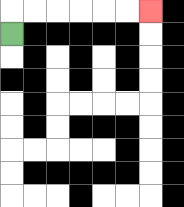{'start': '[0, 1]', 'end': '[6, 0]', 'path_directions': 'U,R,R,R,R,R,R', 'path_coordinates': '[[0, 1], [0, 0], [1, 0], [2, 0], [3, 0], [4, 0], [5, 0], [6, 0]]'}